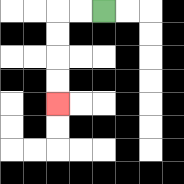{'start': '[4, 0]', 'end': '[2, 4]', 'path_directions': 'L,L,D,D,D,D', 'path_coordinates': '[[4, 0], [3, 0], [2, 0], [2, 1], [2, 2], [2, 3], [2, 4]]'}